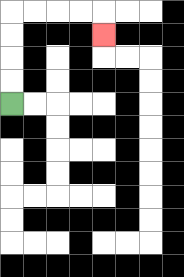{'start': '[0, 4]', 'end': '[4, 1]', 'path_directions': 'U,U,U,U,R,R,R,R,D', 'path_coordinates': '[[0, 4], [0, 3], [0, 2], [0, 1], [0, 0], [1, 0], [2, 0], [3, 0], [4, 0], [4, 1]]'}